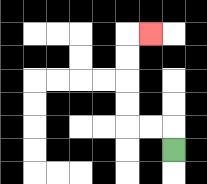{'start': '[7, 6]', 'end': '[6, 1]', 'path_directions': 'U,L,L,U,U,U,U,R', 'path_coordinates': '[[7, 6], [7, 5], [6, 5], [5, 5], [5, 4], [5, 3], [5, 2], [5, 1], [6, 1]]'}